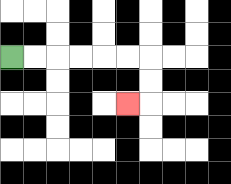{'start': '[0, 2]', 'end': '[5, 4]', 'path_directions': 'R,R,R,R,R,R,D,D,L', 'path_coordinates': '[[0, 2], [1, 2], [2, 2], [3, 2], [4, 2], [5, 2], [6, 2], [6, 3], [6, 4], [5, 4]]'}